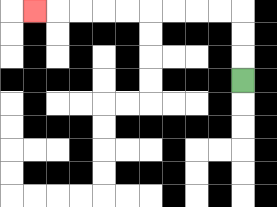{'start': '[10, 3]', 'end': '[1, 0]', 'path_directions': 'U,U,U,L,L,L,L,L,L,L,L,L', 'path_coordinates': '[[10, 3], [10, 2], [10, 1], [10, 0], [9, 0], [8, 0], [7, 0], [6, 0], [5, 0], [4, 0], [3, 0], [2, 0], [1, 0]]'}